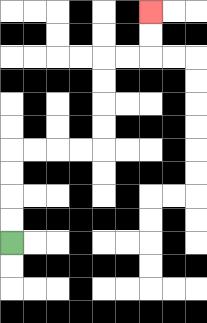{'start': '[0, 10]', 'end': '[6, 0]', 'path_directions': 'U,U,U,U,R,R,R,R,U,U,U,U,R,R,U,U', 'path_coordinates': '[[0, 10], [0, 9], [0, 8], [0, 7], [0, 6], [1, 6], [2, 6], [3, 6], [4, 6], [4, 5], [4, 4], [4, 3], [4, 2], [5, 2], [6, 2], [6, 1], [6, 0]]'}